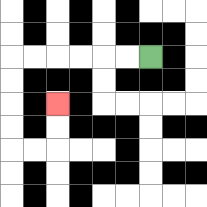{'start': '[6, 2]', 'end': '[2, 4]', 'path_directions': 'L,L,L,L,L,L,D,D,D,D,R,R,U,U', 'path_coordinates': '[[6, 2], [5, 2], [4, 2], [3, 2], [2, 2], [1, 2], [0, 2], [0, 3], [0, 4], [0, 5], [0, 6], [1, 6], [2, 6], [2, 5], [2, 4]]'}